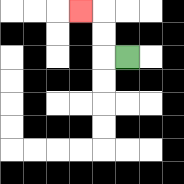{'start': '[5, 2]', 'end': '[3, 0]', 'path_directions': 'L,U,U,L', 'path_coordinates': '[[5, 2], [4, 2], [4, 1], [4, 0], [3, 0]]'}